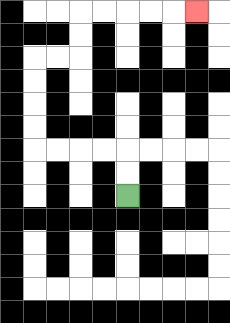{'start': '[5, 8]', 'end': '[8, 0]', 'path_directions': 'U,U,L,L,L,L,U,U,U,U,R,R,U,U,R,R,R,R,R', 'path_coordinates': '[[5, 8], [5, 7], [5, 6], [4, 6], [3, 6], [2, 6], [1, 6], [1, 5], [1, 4], [1, 3], [1, 2], [2, 2], [3, 2], [3, 1], [3, 0], [4, 0], [5, 0], [6, 0], [7, 0], [8, 0]]'}